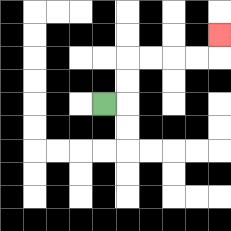{'start': '[4, 4]', 'end': '[9, 1]', 'path_directions': 'R,U,U,R,R,R,R,U', 'path_coordinates': '[[4, 4], [5, 4], [5, 3], [5, 2], [6, 2], [7, 2], [8, 2], [9, 2], [9, 1]]'}